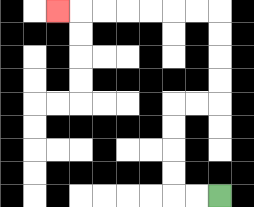{'start': '[9, 8]', 'end': '[2, 0]', 'path_directions': 'L,L,U,U,U,U,R,R,U,U,U,U,L,L,L,L,L,L,L', 'path_coordinates': '[[9, 8], [8, 8], [7, 8], [7, 7], [7, 6], [7, 5], [7, 4], [8, 4], [9, 4], [9, 3], [9, 2], [9, 1], [9, 0], [8, 0], [7, 0], [6, 0], [5, 0], [4, 0], [3, 0], [2, 0]]'}